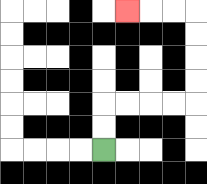{'start': '[4, 6]', 'end': '[5, 0]', 'path_directions': 'U,U,R,R,R,R,U,U,U,U,L,L,L', 'path_coordinates': '[[4, 6], [4, 5], [4, 4], [5, 4], [6, 4], [7, 4], [8, 4], [8, 3], [8, 2], [8, 1], [8, 0], [7, 0], [6, 0], [5, 0]]'}